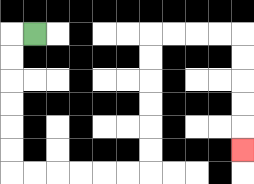{'start': '[1, 1]', 'end': '[10, 6]', 'path_directions': 'L,D,D,D,D,D,D,R,R,R,R,R,R,U,U,U,U,U,U,R,R,R,R,D,D,D,D,D', 'path_coordinates': '[[1, 1], [0, 1], [0, 2], [0, 3], [0, 4], [0, 5], [0, 6], [0, 7], [1, 7], [2, 7], [3, 7], [4, 7], [5, 7], [6, 7], [6, 6], [6, 5], [6, 4], [6, 3], [6, 2], [6, 1], [7, 1], [8, 1], [9, 1], [10, 1], [10, 2], [10, 3], [10, 4], [10, 5], [10, 6]]'}